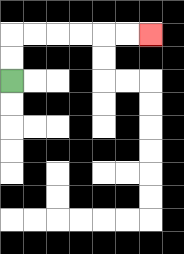{'start': '[0, 3]', 'end': '[6, 1]', 'path_directions': 'U,U,R,R,R,R,R,R', 'path_coordinates': '[[0, 3], [0, 2], [0, 1], [1, 1], [2, 1], [3, 1], [4, 1], [5, 1], [6, 1]]'}